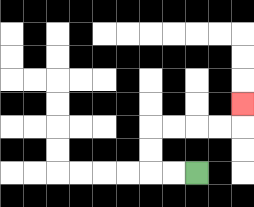{'start': '[8, 7]', 'end': '[10, 4]', 'path_directions': 'L,L,U,U,R,R,R,R,U', 'path_coordinates': '[[8, 7], [7, 7], [6, 7], [6, 6], [6, 5], [7, 5], [8, 5], [9, 5], [10, 5], [10, 4]]'}